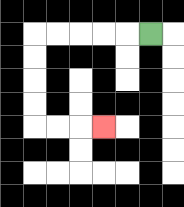{'start': '[6, 1]', 'end': '[4, 5]', 'path_directions': 'L,L,L,L,L,D,D,D,D,R,R,R', 'path_coordinates': '[[6, 1], [5, 1], [4, 1], [3, 1], [2, 1], [1, 1], [1, 2], [1, 3], [1, 4], [1, 5], [2, 5], [3, 5], [4, 5]]'}